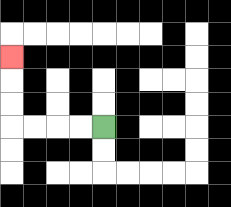{'start': '[4, 5]', 'end': '[0, 2]', 'path_directions': 'L,L,L,L,U,U,U', 'path_coordinates': '[[4, 5], [3, 5], [2, 5], [1, 5], [0, 5], [0, 4], [0, 3], [0, 2]]'}